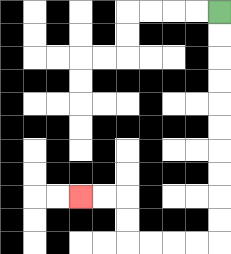{'start': '[9, 0]', 'end': '[3, 8]', 'path_directions': 'D,D,D,D,D,D,D,D,D,D,L,L,L,L,U,U,L,L', 'path_coordinates': '[[9, 0], [9, 1], [9, 2], [9, 3], [9, 4], [9, 5], [9, 6], [9, 7], [9, 8], [9, 9], [9, 10], [8, 10], [7, 10], [6, 10], [5, 10], [5, 9], [5, 8], [4, 8], [3, 8]]'}